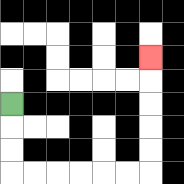{'start': '[0, 4]', 'end': '[6, 2]', 'path_directions': 'D,D,D,R,R,R,R,R,R,U,U,U,U,U', 'path_coordinates': '[[0, 4], [0, 5], [0, 6], [0, 7], [1, 7], [2, 7], [3, 7], [4, 7], [5, 7], [6, 7], [6, 6], [6, 5], [6, 4], [6, 3], [6, 2]]'}